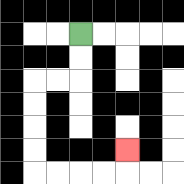{'start': '[3, 1]', 'end': '[5, 6]', 'path_directions': 'D,D,L,L,D,D,D,D,R,R,R,R,U', 'path_coordinates': '[[3, 1], [3, 2], [3, 3], [2, 3], [1, 3], [1, 4], [1, 5], [1, 6], [1, 7], [2, 7], [3, 7], [4, 7], [5, 7], [5, 6]]'}